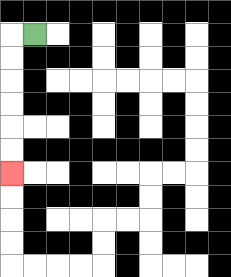{'start': '[1, 1]', 'end': '[0, 7]', 'path_directions': 'L,D,D,D,D,D,D', 'path_coordinates': '[[1, 1], [0, 1], [0, 2], [0, 3], [0, 4], [0, 5], [0, 6], [0, 7]]'}